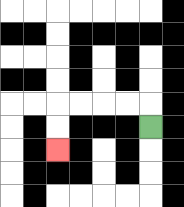{'start': '[6, 5]', 'end': '[2, 6]', 'path_directions': 'U,L,L,L,L,D,D', 'path_coordinates': '[[6, 5], [6, 4], [5, 4], [4, 4], [3, 4], [2, 4], [2, 5], [2, 6]]'}